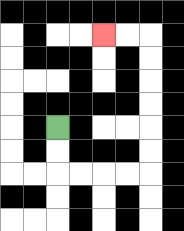{'start': '[2, 5]', 'end': '[4, 1]', 'path_directions': 'D,D,R,R,R,R,U,U,U,U,U,U,L,L', 'path_coordinates': '[[2, 5], [2, 6], [2, 7], [3, 7], [4, 7], [5, 7], [6, 7], [6, 6], [6, 5], [6, 4], [6, 3], [6, 2], [6, 1], [5, 1], [4, 1]]'}